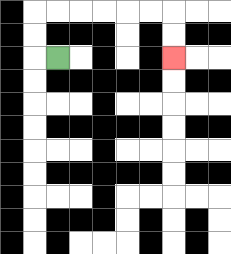{'start': '[2, 2]', 'end': '[7, 2]', 'path_directions': 'L,U,U,R,R,R,R,R,R,D,D', 'path_coordinates': '[[2, 2], [1, 2], [1, 1], [1, 0], [2, 0], [3, 0], [4, 0], [5, 0], [6, 0], [7, 0], [7, 1], [7, 2]]'}